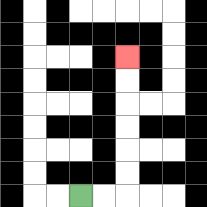{'start': '[3, 8]', 'end': '[5, 2]', 'path_directions': 'R,R,U,U,U,U,U,U', 'path_coordinates': '[[3, 8], [4, 8], [5, 8], [5, 7], [5, 6], [5, 5], [5, 4], [5, 3], [5, 2]]'}